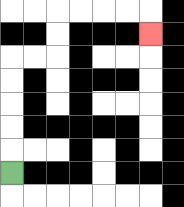{'start': '[0, 7]', 'end': '[6, 1]', 'path_directions': 'U,U,U,U,U,R,R,U,U,R,R,R,R,D', 'path_coordinates': '[[0, 7], [0, 6], [0, 5], [0, 4], [0, 3], [0, 2], [1, 2], [2, 2], [2, 1], [2, 0], [3, 0], [4, 0], [5, 0], [6, 0], [6, 1]]'}